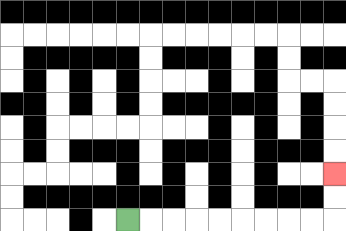{'start': '[5, 9]', 'end': '[14, 7]', 'path_directions': 'R,R,R,R,R,R,R,R,R,U,U', 'path_coordinates': '[[5, 9], [6, 9], [7, 9], [8, 9], [9, 9], [10, 9], [11, 9], [12, 9], [13, 9], [14, 9], [14, 8], [14, 7]]'}